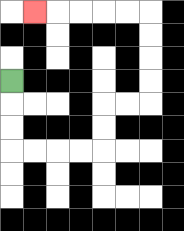{'start': '[0, 3]', 'end': '[1, 0]', 'path_directions': 'D,D,D,R,R,R,R,U,U,R,R,U,U,U,U,L,L,L,L,L', 'path_coordinates': '[[0, 3], [0, 4], [0, 5], [0, 6], [1, 6], [2, 6], [3, 6], [4, 6], [4, 5], [4, 4], [5, 4], [6, 4], [6, 3], [6, 2], [6, 1], [6, 0], [5, 0], [4, 0], [3, 0], [2, 0], [1, 0]]'}